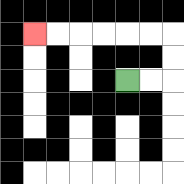{'start': '[5, 3]', 'end': '[1, 1]', 'path_directions': 'R,R,U,U,L,L,L,L,L,L', 'path_coordinates': '[[5, 3], [6, 3], [7, 3], [7, 2], [7, 1], [6, 1], [5, 1], [4, 1], [3, 1], [2, 1], [1, 1]]'}